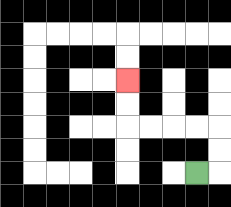{'start': '[8, 7]', 'end': '[5, 3]', 'path_directions': 'R,U,U,L,L,L,L,U,U', 'path_coordinates': '[[8, 7], [9, 7], [9, 6], [9, 5], [8, 5], [7, 5], [6, 5], [5, 5], [5, 4], [5, 3]]'}